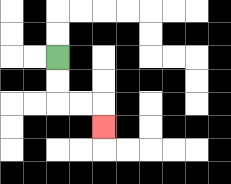{'start': '[2, 2]', 'end': '[4, 5]', 'path_directions': 'D,D,R,R,D', 'path_coordinates': '[[2, 2], [2, 3], [2, 4], [3, 4], [4, 4], [4, 5]]'}